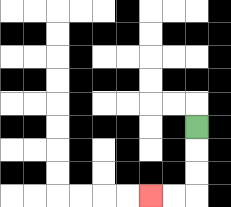{'start': '[8, 5]', 'end': '[6, 8]', 'path_directions': 'D,D,D,L,L', 'path_coordinates': '[[8, 5], [8, 6], [8, 7], [8, 8], [7, 8], [6, 8]]'}